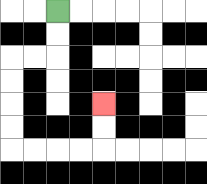{'start': '[2, 0]', 'end': '[4, 4]', 'path_directions': 'D,D,L,L,D,D,D,D,R,R,R,R,U,U', 'path_coordinates': '[[2, 0], [2, 1], [2, 2], [1, 2], [0, 2], [0, 3], [0, 4], [0, 5], [0, 6], [1, 6], [2, 6], [3, 6], [4, 6], [4, 5], [4, 4]]'}